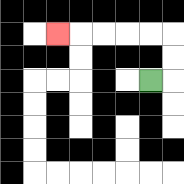{'start': '[6, 3]', 'end': '[2, 1]', 'path_directions': 'R,U,U,L,L,L,L,L', 'path_coordinates': '[[6, 3], [7, 3], [7, 2], [7, 1], [6, 1], [5, 1], [4, 1], [3, 1], [2, 1]]'}